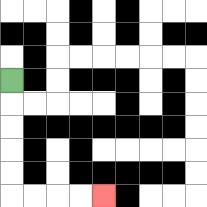{'start': '[0, 3]', 'end': '[4, 8]', 'path_directions': 'D,D,D,D,D,R,R,R,R', 'path_coordinates': '[[0, 3], [0, 4], [0, 5], [0, 6], [0, 7], [0, 8], [1, 8], [2, 8], [3, 8], [4, 8]]'}